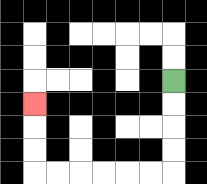{'start': '[7, 3]', 'end': '[1, 4]', 'path_directions': 'D,D,D,D,L,L,L,L,L,L,U,U,U', 'path_coordinates': '[[7, 3], [7, 4], [7, 5], [7, 6], [7, 7], [6, 7], [5, 7], [4, 7], [3, 7], [2, 7], [1, 7], [1, 6], [1, 5], [1, 4]]'}